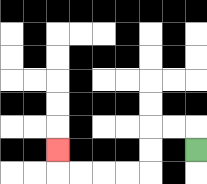{'start': '[8, 6]', 'end': '[2, 6]', 'path_directions': 'U,L,L,D,D,L,L,L,L,U', 'path_coordinates': '[[8, 6], [8, 5], [7, 5], [6, 5], [6, 6], [6, 7], [5, 7], [4, 7], [3, 7], [2, 7], [2, 6]]'}